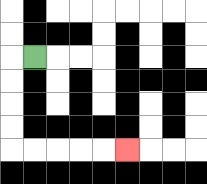{'start': '[1, 2]', 'end': '[5, 6]', 'path_directions': 'L,D,D,D,D,R,R,R,R,R', 'path_coordinates': '[[1, 2], [0, 2], [0, 3], [0, 4], [0, 5], [0, 6], [1, 6], [2, 6], [3, 6], [4, 6], [5, 6]]'}